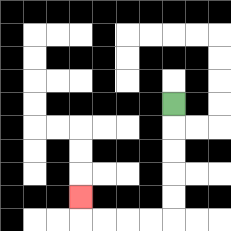{'start': '[7, 4]', 'end': '[3, 8]', 'path_directions': 'D,D,D,D,D,L,L,L,L,U', 'path_coordinates': '[[7, 4], [7, 5], [7, 6], [7, 7], [7, 8], [7, 9], [6, 9], [5, 9], [4, 9], [3, 9], [3, 8]]'}